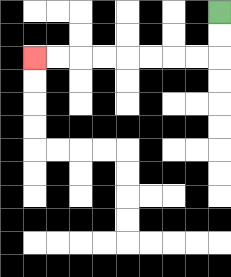{'start': '[9, 0]', 'end': '[1, 2]', 'path_directions': 'D,D,L,L,L,L,L,L,L,L', 'path_coordinates': '[[9, 0], [9, 1], [9, 2], [8, 2], [7, 2], [6, 2], [5, 2], [4, 2], [3, 2], [2, 2], [1, 2]]'}